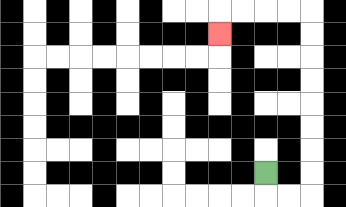{'start': '[11, 7]', 'end': '[9, 1]', 'path_directions': 'D,R,R,U,U,U,U,U,U,U,U,L,L,L,L,D', 'path_coordinates': '[[11, 7], [11, 8], [12, 8], [13, 8], [13, 7], [13, 6], [13, 5], [13, 4], [13, 3], [13, 2], [13, 1], [13, 0], [12, 0], [11, 0], [10, 0], [9, 0], [9, 1]]'}